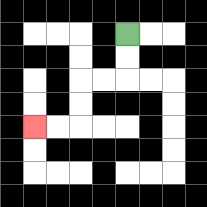{'start': '[5, 1]', 'end': '[1, 5]', 'path_directions': 'D,D,L,L,D,D,L,L', 'path_coordinates': '[[5, 1], [5, 2], [5, 3], [4, 3], [3, 3], [3, 4], [3, 5], [2, 5], [1, 5]]'}